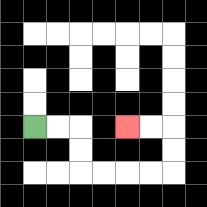{'start': '[1, 5]', 'end': '[5, 5]', 'path_directions': 'R,R,D,D,R,R,R,R,U,U,L,L', 'path_coordinates': '[[1, 5], [2, 5], [3, 5], [3, 6], [3, 7], [4, 7], [5, 7], [6, 7], [7, 7], [7, 6], [7, 5], [6, 5], [5, 5]]'}